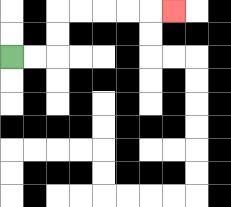{'start': '[0, 2]', 'end': '[7, 0]', 'path_directions': 'R,R,U,U,R,R,R,R,R', 'path_coordinates': '[[0, 2], [1, 2], [2, 2], [2, 1], [2, 0], [3, 0], [4, 0], [5, 0], [6, 0], [7, 0]]'}